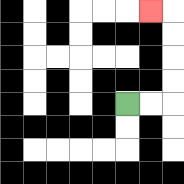{'start': '[5, 4]', 'end': '[6, 0]', 'path_directions': 'R,R,U,U,U,U,L', 'path_coordinates': '[[5, 4], [6, 4], [7, 4], [7, 3], [7, 2], [7, 1], [7, 0], [6, 0]]'}